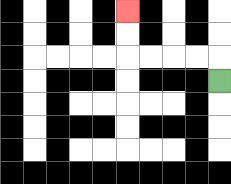{'start': '[9, 3]', 'end': '[5, 0]', 'path_directions': 'U,L,L,L,L,U,U', 'path_coordinates': '[[9, 3], [9, 2], [8, 2], [7, 2], [6, 2], [5, 2], [5, 1], [5, 0]]'}